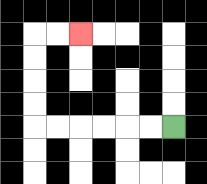{'start': '[7, 5]', 'end': '[3, 1]', 'path_directions': 'L,L,L,L,L,L,U,U,U,U,R,R', 'path_coordinates': '[[7, 5], [6, 5], [5, 5], [4, 5], [3, 5], [2, 5], [1, 5], [1, 4], [1, 3], [1, 2], [1, 1], [2, 1], [3, 1]]'}